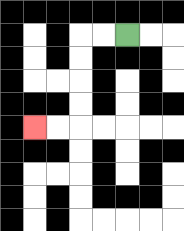{'start': '[5, 1]', 'end': '[1, 5]', 'path_directions': 'L,L,D,D,D,D,L,L', 'path_coordinates': '[[5, 1], [4, 1], [3, 1], [3, 2], [3, 3], [3, 4], [3, 5], [2, 5], [1, 5]]'}